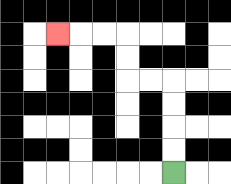{'start': '[7, 7]', 'end': '[2, 1]', 'path_directions': 'U,U,U,U,L,L,U,U,L,L,L', 'path_coordinates': '[[7, 7], [7, 6], [7, 5], [7, 4], [7, 3], [6, 3], [5, 3], [5, 2], [5, 1], [4, 1], [3, 1], [2, 1]]'}